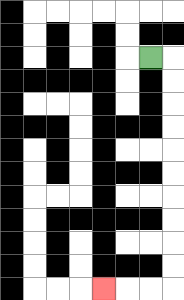{'start': '[6, 2]', 'end': '[4, 12]', 'path_directions': 'R,D,D,D,D,D,D,D,D,D,D,L,L,L', 'path_coordinates': '[[6, 2], [7, 2], [7, 3], [7, 4], [7, 5], [7, 6], [7, 7], [7, 8], [7, 9], [7, 10], [7, 11], [7, 12], [6, 12], [5, 12], [4, 12]]'}